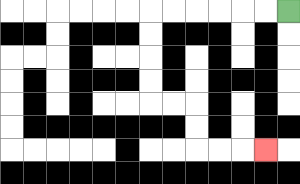{'start': '[12, 0]', 'end': '[11, 6]', 'path_directions': 'L,L,L,L,L,L,D,D,D,D,R,R,D,D,R,R,R', 'path_coordinates': '[[12, 0], [11, 0], [10, 0], [9, 0], [8, 0], [7, 0], [6, 0], [6, 1], [6, 2], [6, 3], [6, 4], [7, 4], [8, 4], [8, 5], [8, 6], [9, 6], [10, 6], [11, 6]]'}